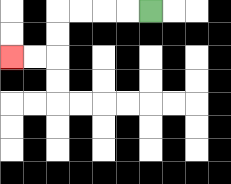{'start': '[6, 0]', 'end': '[0, 2]', 'path_directions': 'L,L,L,L,D,D,L,L', 'path_coordinates': '[[6, 0], [5, 0], [4, 0], [3, 0], [2, 0], [2, 1], [2, 2], [1, 2], [0, 2]]'}